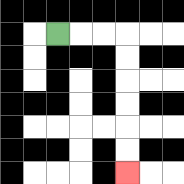{'start': '[2, 1]', 'end': '[5, 7]', 'path_directions': 'R,R,R,D,D,D,D,D,D', 'path_coordinates': '[[2, 1], [3, 1], [4, 1], [5, 1], [5, 2], [5, 3], [5, 4], [5, 5], [5, 6], [5, 7]]'}